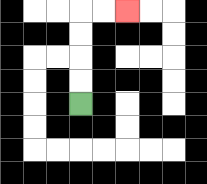{'start': '[3, 4]', 'end': '[5, 0]', 'path_directions': 'U,U,U,U,R,R', 'path_coordinates': '[[3, 4], [3, 3], [3, 2], [3, 1], [3, 0], [4, 0], [5, 0]]'}